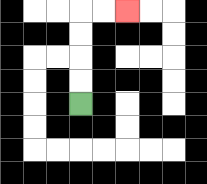{'start': '[3, 4]', 'end': '[5, 0]', 'path_directions': 'U,U,U,U,R,R', 'path_coordinates': '[[3, 4], [3, 3], [3, 2], [3, 1], [3, 0], [4, 0], [5, 0]]'}